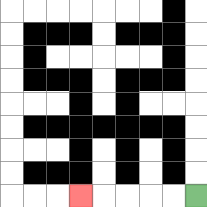{'start': '[8, 8]', 'end': '[3, 8]', 'path_directions': 'L,L,L,L,L', 'path_coordinates': '[[8, 8], [7, 8], [6, 8], [5, 8], [4, 8], [3, 8]]'}